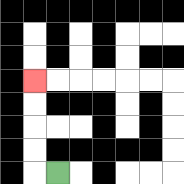{'start': '[2, 7]', 'end': '[1, 3]', 'path_directions': 'L,U,U,U,U', 'path_coordinates': '[[2, 7], [1, 7], [1, 6], [1, 5], [1, 4], [1, 3]]'}